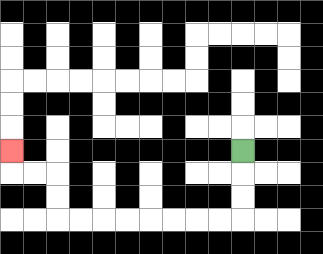{'start': '[10, 6]', 'end': '[0, 6]', 'path_directions': 'D,D,D,L,L,L,L,L,L,L,L,U,U,L,L,U', 'path_coordinates': '[[10, 6], [10, 7], [10, 8], [10, 9], [9, 9], [8, 9], [7, 9], [6, 9], [5, 9], [4, 9], [3, 9], [2, 9], [2, 8], [2, 7], [1, 7], [0, 7], [0, 6]]'}